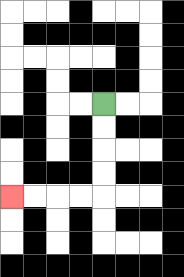{'start': '[4, 4]', 'end': '[0, 8]', 'path_directions': 'D,D,D,D,L,L,L,L', 'path_coordinates': '[[4, 4], [4, 5], [4, 6], [4, 7], [4, 8], [3, 8], [2, 8], [1, 8], [0, 8]]'}